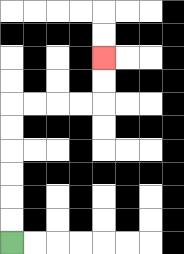{'start': '[0, 10]', 'end': '[4, 2]', 'path_directions': 'U,U,U,U,U,U,R,R,R,R,U,U', 'path_coordinates': '[[0, 10], [0, 9], [0, 8], [0, 7], [0, 6], [0, 5], [0, 4], [1, 4], [2, 4], [3, 4], [4, 4], [4, 3], [4, 2]]'}